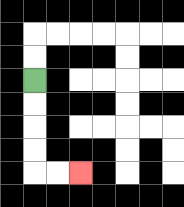{'start': '[1, 3]', 'end': '[3, 7]', 'path_directions': 'D,D,D,D,R,R', 'path_coordinates': '[[1, 3], [1, 4], [1, 5], [1, 6], [1, 7], [2, 7], [3, 7]]'}